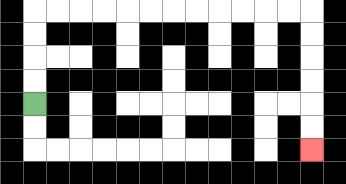{'start': '[1, 4]', 'end': '[13, 6]', 'path_directions': 'U,U,U,U,R,R,R,R,R,R,R,R,R,R,R,R,D,D,D,D,D,D', 'path_coordinates': '[[1, 4], [1, 3], [1, 2], [1, 1], [1, 0], [2, 0], [3, 0], [4, 0], [5, 0], [6, 0], [7, 0], [8, 0], [9, 0], [10, 0], [11, 0], [12, 0], [13, 0], [13, 1], [13, 2], [13, 3], [13, 4], [13, 5], [13, 6]]'}